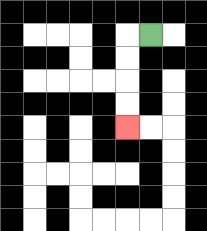{'start': '[6, 1]', 'end': '[5, 5]', 'path_directions': 'L,D,D,D,D', 'path_coordinates': '[[6, 1], [5, 1], [5, 2], [5, 3], [5, 4], [5, 5]]'}